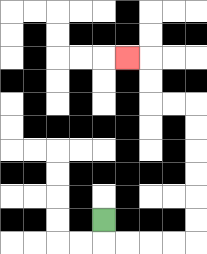{'start': '[4, 9]', 'end': '[5, 2]', 'path_directions': 'D,R,R,R,R,U,U,U,U,U,U,L,L,U,U,L', 'path_coordinates': '[[4, 9], [4, 10], [5, 10], [6, 10], [7, 10], [8, 10], [8, 9], [8, 8], [8, 7], [8, 6], [8, 5], [8, 4], [7, 4], [6, 4], [6, 3], [6, 2], [5, 2]]'}